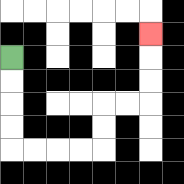{'start': '[0, 2]', 'end': '[6, 1]', 'path_directions': 'D,D,D,D,R,R,R,R,U,U,R,R,U,U,U', 'path_coordinates': '[[0, 2], [0, 3], [0, 4], [0, 5], [0, 6], [1, 6], [2, 6], [3, 6], [4, 6], [4, 5], [4, 4], [5, 4], [6, 4], [6, 3], [6, 2], [6, 1]]'}